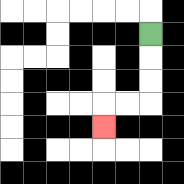{'start': '[6, 1]', 'end': '[4, 5]', 'path_directions': 'D,D,D,L,L,D', 'path_coordinates': '[[6, 1], [6, 2], [6, 3], [6, 4], [5, 4], [4, 4], [4, 5]]'}